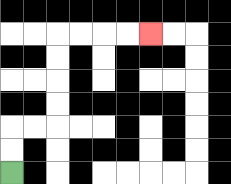{'start': '[0, 7]', 'end': '[6, 1]', 'path_directions': 'U,U,R,R,U,U,U,U,R,R,R,R', 'path_coordinates': '[[0, 7], [0, 6], [0, 5], [1, 5], [2, 5], [2, 4], [2, 3], [2, 2], [2, 1], [3, 1], [4, 1], [5, 1], [6, 1]]'}